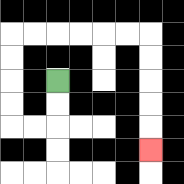{'start': '[2, 3]', 'end': '[6, 6]', 'path_directions': 'D,D,L,L,U,U,U,U,R,R,R,R,R,R,D,D,D,D,D', 'path_coordinates': '[[2, 3], [2, 4], [2, 5], [1, 5], [0, 5], [0, 4], [0, 3], [0, 2], [0, 1], [1, 1], [2, 1], [3, 1], [4, 1], [5, 1], [6, 1], [6, 2], [6, 3], [6, 4], [6, 5], [6, 6]]'}